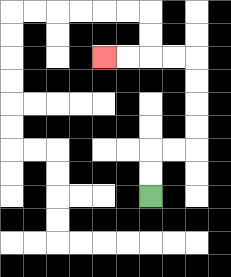{'start': '[6, 8]', 'end': '[4, 2]', 'path_directions': 'U,U,R,R,U,U,U,U,L,L,L,L', 'path_coordinates': '[[6, 8], [6, 7], [6, 6], [7, 6], [8, 6], [8, 5], [8, 4], [8, 3], [8, 2], [7, 2], [6, 2], [5, 2], [4, 2]]'}